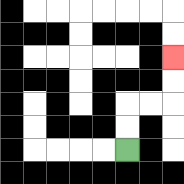{'start': '[5, 6]', 'end': '[7, 2]', 'path_directions': 'U,U,R,R,U,U', 'path_coordinates': '[[5, 6], [5, 5], [5, 4], [6, 4], [7, 4], [7, 3], [7, 2]]'}